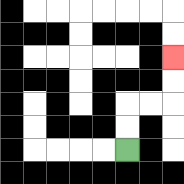{'start': '[5, 6]', 'end': '[7, 2]', 'path_directions': 'U,U,R,R,U,U', 'path_coordinates': '[[5, 6], [5, 5], [5, 4], [6, 4], [7, 4], [7, 3], [7, 2]]'}